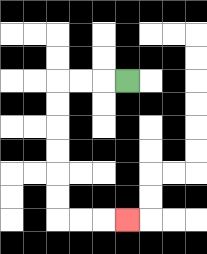{'start': '[5, 3]', 'end': '[5, 9]', 'path_directions': 'L,L,L,D,D,D,D,D,D,R,R,R', 'path_coordinates': '[[5, 3], [4, 3], [3, 3], [2, 3], [2, 4], [2, 5], [2, 6], [2, 7], [2, 8], [2, 9], [3, 9], [4, 9], [5, 9]]'}